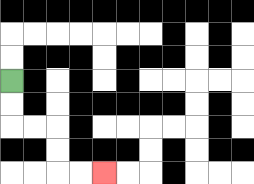{'start': '[0, 3]', 'end': '[4, 7]', 'path_directions': 'D,D,R,R,D,D,R,R', 'path_coordinates': '[[0, 3], [0, 4], [0, 5], [1, 5], [2, 5], [2, 6], [2, 7], [3, 7], [4, 7]]'}